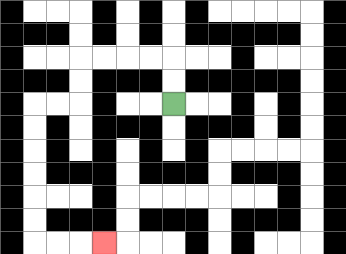{'start': '[7, 4]', 'end': '[4, 10]', 'path_directions': 'U,U,L,L,L,L,D,D,L,L,D,D,D,D,D,D,R,R,R', 'path_coordinates': '[[7, 4], [7, 3], [7, 2], [6, 2], [5, 2], [4, 2], [3, 2], [3, 3], [3, 4], [2, 4], [1, 4], [1, 5], [1, 6], [1, 7], [1, 8], [1, 9], [1, 10], [2, 10], [3, 10], [4, 10]]'}